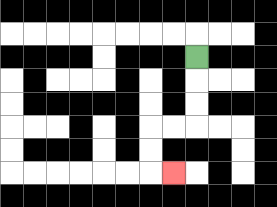{'start': '[8, 2]', 'end': '[7, 7]', 'path_directions': 'D,D,D,L,L,D,D,R', 'path_coordinates': '[[8, 2], [8, 3], [8, 4], [8, 5], [7, 5], [6, 5], [6, 6], [6, 7], [7, 7]]'}